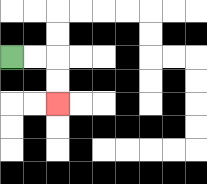{'start': '[0, 2]', 'end': '[2, 4]', 'path_directions': 'R,R,D,D', 'path_coordinates': '[[0, 2], [1, 2], [2, 2], [2, 3], [2, 4]]'}